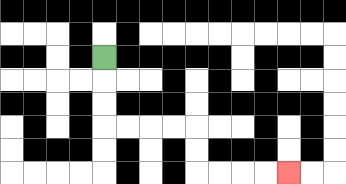{'start': '[4, 2]', 'end': '[12, 7]', 'path_directions': 'D,D,D,R,R,R,R,D,D,R,R,R,R', 'path_coordinates': '[[4, 2], [4, 3], [4, 4], [4, 5], [5, 5], [6, 5], [7, 5], [8, 5], [8, 6], [8, 7], [9, 7], [10, 7], [11, 7], [12, 7]]'}